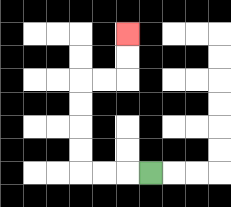{'start': '[6, 7]', 'end': '[5, 1]', 'path_directions': 'L,L,L,U,U,U,U,R,R,U,U', 'path_coordinates': '[[6, 7], [5, 7], [4, 7], [3, 7], [3, 6], [3, 5], [3, 4], [3, 3], [4, 3], [5, 3], [5, 2], [5, 1]]'}